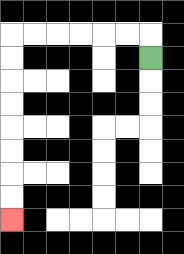{'start': '[6, 2]', 'end': '[0, 9]', 'path_directions': 'U,L,L,L,L,L,L,D,D,D,D,D,D,D,D', 'path_coordinates': '[[6, 2], [6, 1], [5, 1], [4, 1], [3, 1], [2, 1], [1, 1], [0, 1], [0, 2], [0, 3], [0, 4], [0, 5], [0, 6], [0, 7], [0, 8], [0, 9]]'}